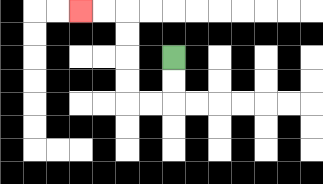{'start': '[7, 2]', 'end': '[3, 0]', 'path_directions': 'D,D,L,L,U,U,U,U,L,L', 'path_coordinates': '[[7, 2], [7, 3], [7, 4], [6, 4], [5, 4], [5, 3], [5, 2], [5, 1], [5, 0], [4, 0], [3, 0]]'}